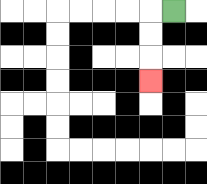{'start': '[7, 0]', 'end': '[6, 3]', 'path_directions': 'L,D,D,D', 'path_coordinates': '[[7, 0], [6, 0], [6, 1], [6, 2], [6, 3]]'}